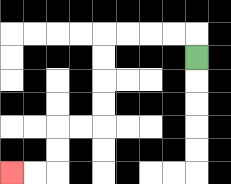{'start': '[8, 2]', 'end': '[0, 7]', 'path_directions': 'U,L,L,L,L,D,D,D,D,L,L,D,D,L,L', 'path_coordinates': '[[8, 2], [8, 1], [7, 1], [6, 1], [5, 1], [4, 1], [4, 2], [4, 3], [4, 4], [4, 5], [3, 5], [2, 5], [2, 6], [2, 7], [1, 7], [0, 7]]'}